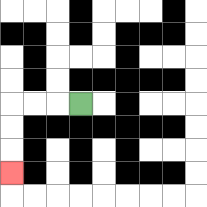{'start': '[3, 4]', 'end': '[0, 7]', 'path_directions': 'L,L,L,D,D,D', 'path_coordinates': '[[3, 4], [2, 4], [1, 4], [0, 4], [0, 5], [0, 6], [0, 7]]'}